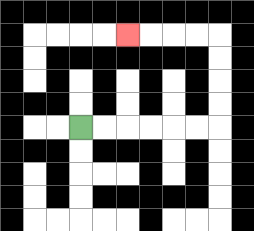{'start': '[3, 5]', 'end': '[5, 1]', 'path_directions': 'R,R,R,R,R,R,U,U,U,U,L,L,L,L', 'path_coordinates': '[[3, 5], [4, 5], [5, 5], [6, 5], [7, 5], [8, 5], [9, 5], [9, 4], [9, 3], [9, 2], [9, 1], [8, 1], [7, 1], [6, 1], [5, 1]]'}